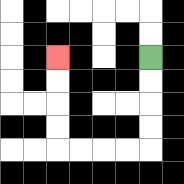{'start': '[6, 2]', 'end': '[2, 2]', 'path_directions': 'D,D,D,D,L,L,L,L,U,U,U,U', 'path_coordinates': '[[6, 2], [6, 3], [6, 4], [6, 5], [6, 6], [5, 6], [4, 6], [3, 6], [2, 6], [2, 5], [2, 4], [2, 3], [2, 2]]'}